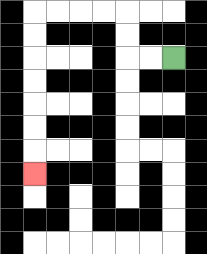{'start': '[7, 2]', 'end': '[1, 7]', 'path_directions': 'L,L,U,U,L,L,L,L,D,D,D,D,D,D,D', 'path_coordinates': '[[7, 2], [6, 2], [5, 2], [5, 1], [5, 0], [4, 0], [3, 0], [2, 0], [1, 0], [1, 1], [1, 2], [1, 3], [1, 4], [1, 5], [1, 6], [1, 7]]'}